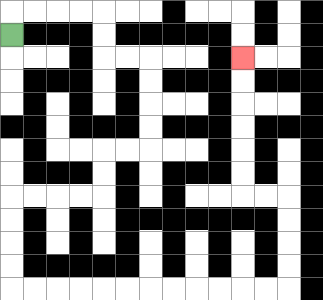{'start': '[0, 1]', 'end': '[10, 2]', 'path_directions': 'U,R,R,R,R,D,D,R,R,D,D,D,D,L,L,D,D,L,L,L,L,D,D,D,D,R,R,R,R,R,R,R,R,R,R,R,R,U,U,U,U,L,L,U,U,U,U,U,U', 'path_coordinates': '[[0, 1], [0, 0], [1, 0], [2, 0], [3, 0], [4, 0], [4, 1], [4, 2], [5, 2], [6, 2], [6, 3], [6, 4], [6, 5], [6, 6], [5, 6], [4, 6], [4, 7], [4, 8], [3, 8], [2, 8], [1, 8], [0, 8], [0, 9], [0, 10], [0, 11], [0, 12], [1, 12], [2, 12], [3, 12], [4, 12], [5, 12], [6, 12], [7, 12], [8, 12], [9, 12], [10, 12], [11, 12], [12, 12], [12, 11], [12, 10], [12, 9], [12, 8], [11, 8], [10, 8], [10, 7], [10, 6], [10, 5], [10, 4], [10, 3], [10, 2]]'}